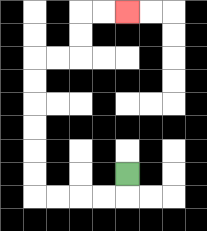{'start': '[5, 7]', 'end': '[5, 0]', 'path_directions': 'D,L,L,L,L,U,U,U,U,U,U,R,R,U,U,R,R', 'path_coordinates': '[[5, 7], [5, 8], [4, 8], [3, 8], [2, 8], [1, 8], [1, 7], [1, 6], [1, 5], [1, 4], [1, 3], [1, 2], [2, 2], [3, 2], [3, 1], [3, 0], [4, 0], [5, 0]]'}